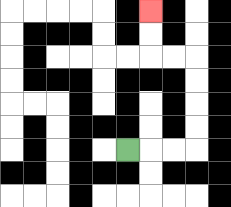{'start': '[5, 6]', 'end': '[6, 0]', 'path_directions': 'R,R,R,U,U,U,U,L,L,U,U', 'path_coordinates': '[[5, 6], [6, 6], [7, 6], [8, 6], [8, 5], [8, 4], [8, 3], [8, 2], [7, 2], [6, 2], [6, 1], [6, 0]]'}